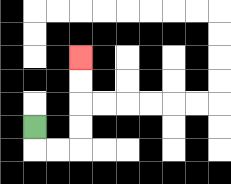{'start': '[1, 5]', 'end': '[3, 2]', 'path_directions': 'D,R,R,U,U,U,U', 'path_coordinates': '[[1, 5], [1, 6], [2, 6], [3, 6], [3, 5], [3, 4], [3, 3], [3, 2]]'}